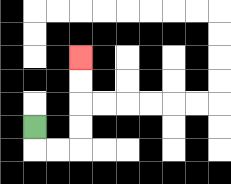{'start': '[1, 5]', 'end': '[3, 2]', 'path_directions': 'D,R,R,U,U,U,U', 'path_coordinates': '[[1, 5], [1, 6], [2, 6], [3, 6], [3, 5], [3, 4], [3, 3], [3, 2]]'}